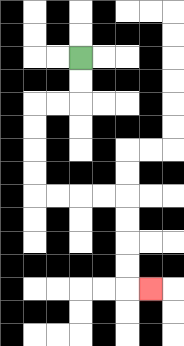{'start': '[3, 2]', 'end': '[6, 12]', 'path_directions': 'D,D,L,L,D,D,D,D,R,R,R,R,D,D,D,D,R', 'path_coordinates': '[[3, 2], [3, 3], [3, 4], [2, 4], [1, 4], [1, 5], [1, 6], [1, 7], [1, 8], [2, 8], [3, 8], [4, 8], [5, 8], [5, 9], [5, 10], [5, 11], [5, 12], [6, 12]]'}